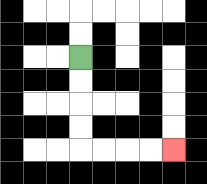{'start': '[3, 2]', 'end': '[7, 6]', 'path_directions': 'D,D,D,D,R,R,R,R', 'path_coordinates': '[[3, 2], [3, 3], [3, 4], [3, 5], [3, 6], [4, 6], [5, 6], [6, 6], [7, 6]]'}